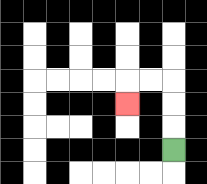{'start': '[7, 6]', 'end': '[5, 4]', 'path_directions': 'U,U,U,L,L,D', 'path_coordinates': '[[7, 6], [7, 5], [7, 4], [7, 3], [6, 3], [5, 3], [5, 4]]'}